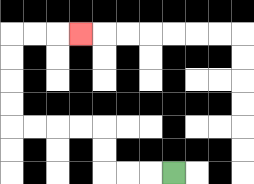{'start': '[7, 7]', 'end': '[3, 1]', 'path_directions': 'L,L,L,U,U,L,L,L,L,U,U,U,U,R,R,R', 'path_coordinates': '[[7, 7], [6, 7], [5, 7], [4, 7], [4, 6], [4, 5], [3, 5], [2, 5], [1, 5], [0, 5], [0, 4], [0, 3], [0, 2], [0, 1], [1, 1], [2, 1], [3, 1]]'}